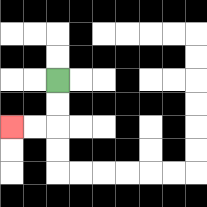{'start': '[2, 3]', 'end': '[0, 5]', 'path_directions': 'D,D,L,L', 'path_coordinates': '[[2, 3], [2, 4], [2, 5], [1, 5], [0, 5]]'}